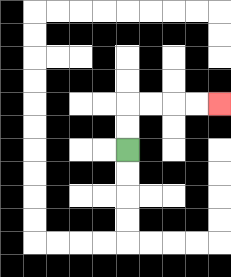{'start': '[5, 6]', 'end': '[9, 4]', 'path_directions': 'U,U,R,R,R,R', 'path_coordinates': '[[5, 6], [5, 5], [5, 4], [6, 4], [7, 4], [8, 4], [9, 4]]'}